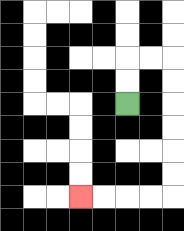{'start': '[5, 4]', 'end': '[3, 8]', 'path_directions': 'U,U,R,R,D,D,D,D,D,D,L,L,L,L', 'path_coordinates': '[[5, 4], [5, 3], [5, 2], [6, 2], [7, 2], [7, 3], [7, 4], [7, 5], [7, 6], [7, 7], [7, 8], [6, 8], [5, 8], [4, 8], [3, 8]]'}